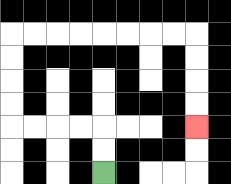{'start': '[4, 7]', 'end': '[8, 5]', 'path_directions': 'U,U,L,L,L,L,U,U,U,U,R,R,R,R,R,R,R,R,D,D,D,D', 'path_coordinates': '[[4, 7], [4, 6], [4, 5], [3, 5], [2, 5], [1, 5], [0, 5], [0, 4], [0, 3], [0, 2], [0, 1], [1, 1], [2, 1], [3, 1], [4, 1], [5, 1], [6, 1], [7, 1], [8, 1], [8, 2], [8, 3], [8, 4], [8, 5]]'}